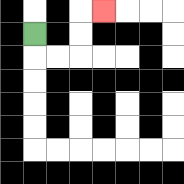{'start': '[1, 1]', 'end': '[4, 0]', 'path_directions': 'D,R,R,U,U,R', 'path_coordinates': '[[1, 1], [1, 2], [2, 2], [3, 2], [3, 1], [3, 0], [4, 0]]'}